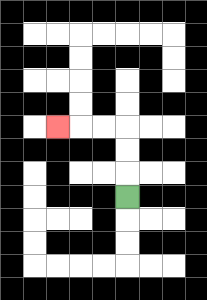{'start': '[5, 8]', 'end': '[2, 5]', 'path_directions': 'U,U,U,L,L,L', 'path_coordinates': '[[5, 8], [5, 7], [5, 6], [5, 5], [4, 5], [3, 5], [2, 5]]'}